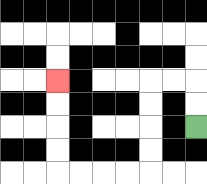{'start': '[8, 5]', 'end': '[2, 3]', 'path_directions': 'U,U,L,L,D,D,D,D,L,L,L,L,U,U,U,U', 'path_coordinates': '[[8, 5], [8, 4], [8, 3], [7, 3], [6, 3], [6, 4], [6, 5], [6, 6], [6, 7], [5, 7], [4, 7], [3, 7], [2, 7], [2, 6], [2, 5], [2, 4], [2, 3]]'}